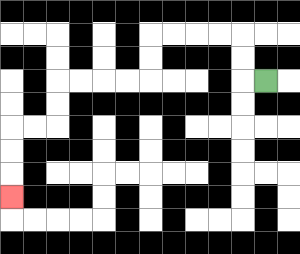{'start': '[11, 3]', 'end': '[0, 8]', 'path_directions': 'L,U,U,L,L,L,L,D,D,L,L,L,L,D,D,L,L,D,D,D', 'path_coordinates': '[[11, 3], [10, 3], [10, 2], [10, 1], [9, 1], [8, 1], [7, 1], [6, 1], [6, 2], [6, 3], [5, 3], [4, 3], [3, 3], [2, 3], [2, 4], [2, 5], [1, 5], [0, 5], [0, 6], [0, 7], [0, 8]]'}